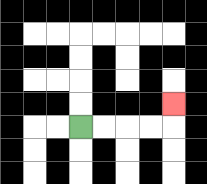{'start': '[3, 5]', 'end': '[7, 4]', 'path_directions': 'R,R,R,R,U', 'path_coordinates': '[[3, 5], [4, 5], [5, 5], [6, 5], [7, 5], [7, 4]]'}